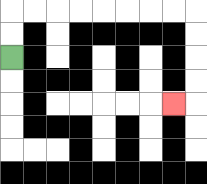{'start': '[0, 2]', 'end': '[7, 4]', 'path_directions': 'U,U,R,R,R,R,R,R,R,R,D,D,D,D,L', 'path_coordinates': '[[0, 2], [0, 1], [0, 0], [1, 0], [2, 0], [3, 0], [4, 0], [5, 0], [6, 0], [7, 0], [8, 0], [8, 1], [8, 2], [8, 3], [8, 4], [7, 4]]'}